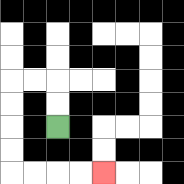{'start': '[2, 5]', 'end': '[4, 7]', 'path_directions': 'U,U,L,L,D,D,D,D,R,R,R,R', 'path_coordinates': '[[2, 5], [2, 4], [2, 3], [1, 3], [0, 3], [0, 4], [0, 5], [0, 6], [0, 7], [1, 7], [2, 7], [3, 7], [4, 7]]'}